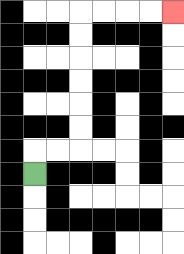{'start': '[1, 7]', 'end': '[7, 0]', 'path_directions': 'U,R,R,U,U,U,U,U,U,R,R,R,R', 'path_coordinates': '[[1, 7], [1, 6], [2, 6], [3, 6], [3, 5], [3, 4], [3, 3], [3, 2], [3, 1], [3, 0], [4, 0], [5, 0], [6, 0], [7, 0]]'}